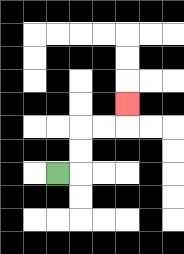{'start': '[2, 7]', 'end': '[5, 4]', 'path_directions': 'R,U,U,R,R,U', 'path_coordinates': '[[2, 7], [3, 7], [3, 6], [3, 5], [4, 5], [5, 5], [5, 4]]'}